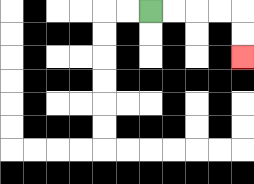{'start': '[6, 0]', 'end': '[10, 2]', 'path_directions': 'R,R,R,R,D,D', 'path_coordinates': '[[6, 0], [7, 0], [8, 0], [9, 0], [10, 0], [10, 1], [10, 2]]'}